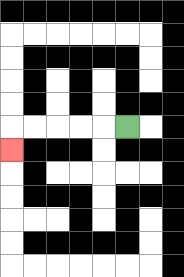{'start': '[5, 5]', 'end': '[0, 6]', 'path_directions': 'L,L,L,L,L,D', 'path_coordinates': '[[5, 5], [4, 5], [3, 5], [2, 5], [1, 5], [0, 5], [0, 6]]'}